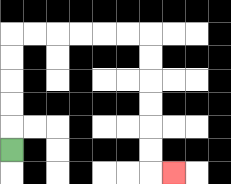{'start': '[0, 6]', 'end': '[7, 7]', 'path_directions': 'U,U,U,U,U,R,R,R,R,R,R,D,D,D,D,D,D,R', 'path_coordinates': '[[0, 6], [0, 5], [0, 4], [0, 3], [0, 2], [0, 1], [1, 1], [2, 1], [3, 1], [4, 1], [5, 1], [6, 1], [6, 2], [6, 3], [6, 4], [6, 5], [6, 6], [6, 7], [7, 7]]'}